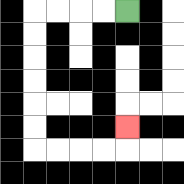{'start': '[5, 0]', 'end': '[5, 5]', 'path_directions': 'L,L,L,L,D,D,D,D,D,D,R,R,R,R,U', 'path_coordinates': '[[5, 0], [4, 0], [3, 0], [2, 0], [1, 0], [1, 1], [1, 2], [1, 3], [1, 4], [1, 5], [1, 6], [2, 6], [3, 6], [4, 6], [5, 6], [5, 5]]'}